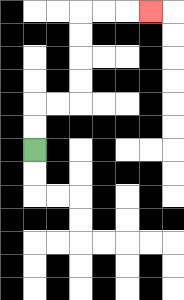{'start': '[1, 6]', 'end': '[6, 0]', 'path_directions': 'U,U,R,R,U,U,U,U,R,R,R', 'path_coordinates': '[[1, 6], [1, 5], [1, 4], [2, 4], [3, 4], [3, 3], [3, 2], [3, 1], [3, 0], [4, 0], [5, 0], [6, 0]]'}